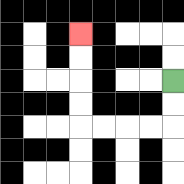{'start': '[7, 3]', 'end': '[3, 1]', 'path_directions': 'D,D,L,L,L,L,U,U,U,U', 'path_coordinates': '[[7, 3], [7, 4], [7, 5], [6, 5], [5, 5], [4, 5], [3, 5], [3, 4], [3, 3], [3, 2], [3, 1]]'}